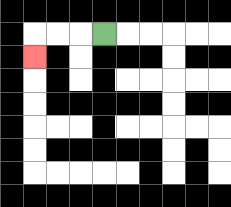{'start': '[4, 1]', 'end': '[1, 2]', 'path_directions': 'L,L,L,D', 'path_coordinates': '[[4, 1], [3, 1], [2, 1], [1, 1], [1, 2]]'}